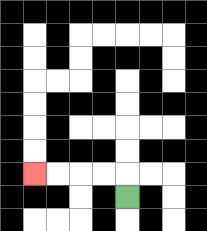{'start': '[5, 8]', 'end': '[1, 7]', 'path_directions': 'U,L,L,L,L', 'path_coordinates': '[[5, 8], [5, 7], [4, 7], [3, 7], [2, 7], [1, 7]]'}